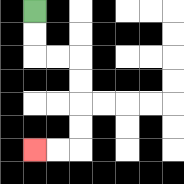{'start': '[1, 0]', 'end': '[1, 6]', 'path_directions': 'D,D,R,R,D,D,D,D,L,L', 'path_coordinates': '[[1, 0], [1, 1], [1, 2], [2, 2], [3, 2], [3, 3], [3, 4], [3, 5], [3, 6], [2, 6], [1, 6]]'}